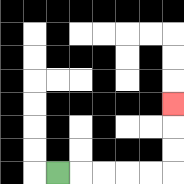{'start': '[2, 7]', 'end': '[7, 4]', 'path_directions': 'R,R,R,R,R,U,U,U', 'path_coordinates': '[[2, 7], [3, 7], [4, 7], [5, 7], [6, 7], [7, 7], [7, 6], [7, 5], [7, 4]]'}